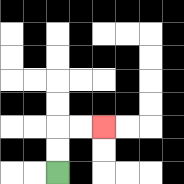{'start': '[2, 7]', 'end': '[4, 5]', 'path_directions': 'U,U,R,R', 'path_coordinates': '[[2, 7], [2, 6], [2, 5], [3, 5], [4, 5]]'}